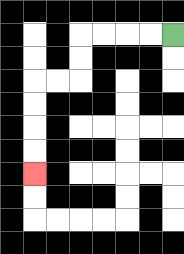{'start': '[7, 1]', 'end': '[1, 7]', 'path_directions': 'L,L,L,L,D,D,L,L,D,D,D,D', 'path_coordinates': '[[7, 1], [6, 1], [5, 1], [4, 1], [3, 1], [3, 2], [3, 3], [2, 3], [1, 3], [1, 4], [1, 5], [1, 6], [1, 7]]'}